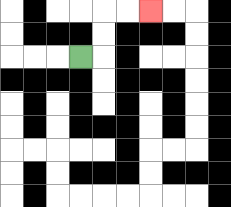{'start': '[3, 2]', 'end': '[6, 0]', 'path_directions': 'R,U,U,R,R', 'path_coordinates': '[[3, 2], [4, 2], [4, 1], [4, 0], [5, 0], [6, 0]]'}